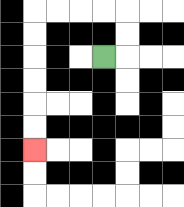{'start': '[4, 2]', 'end': '[1, 6]', 'path_directions': 'R,U,U,L,L,L,L,D,D,D,D,D,D', 'path_coordinates': '[[4, 2], [5, 2], [5, 1], [5, 0], [4, 0], [3, 0], [2, 0], [1, 0], [1, 1], [1, 2], [1, 3], [1, 4], [1, 5], [1, 6]]'}